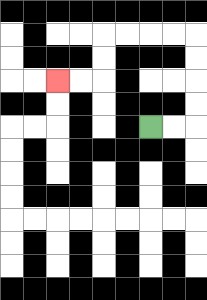{'start': '[6, 5]', 'end': '[2, 3]', 'path_directions': 'R,R,U,U,U,U,L,L,L,L,D,D,L,L', 'path_coordinates': '[[6, 5], [7, 5], [8, 5], [8, 4], [8, 3], [8, 2], [8, 1], [7, 1], [6, 1], [5, 1], [4, 1], [4, 2], [4, 3], [3, 3], [2, 3]]'}